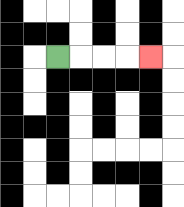{'start': '[2, 2]', 'end': '[6, 2]', 'path_directions': 'R,R,R,R', 'path_coordinates': '[[2, 2], [3, 2], [4, 2], [5, 2], [6, 2]]'}